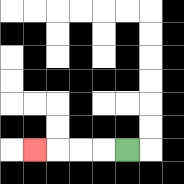{'start': '[5, 6]', 'end': '[1, 6]', 'path_directions': 'L,L,L,L', 'path_coordinates': '[[5, 6], [4, 6], [3, 6], [2, 6], [1, 6]]'}